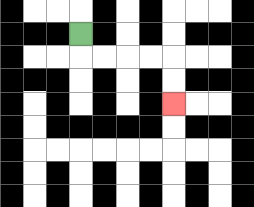{'start': '[3, 1]', 'end': '[7, 4]', 'path_directions': 'D,R,R,R,R,D,D', 'path_coordinates': '[[3, 1], [3, 2], [4, 2], [5, 2], [6, 2], [7, 2], [7, 3], [7, 4]]'}